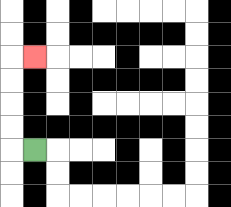{'start': '[1, 6]', 'end': '[1, 2]', 'path_directions': 'L,U,U,U,U,R', 'path_coordinates': '[[1, 6], [0, 6], [0, 5], [0, 4], [0, 3], [0, 2], [1, 2]]'}